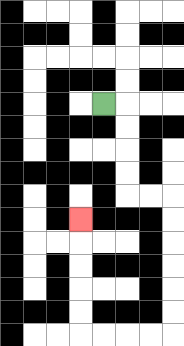{'start': '[4, 4]', 'end': '[3, 9]', 'path_directions': 'R,D,D,D,D,R,R,D,D,D,D,D,D,L,L,L,L,U,U,U,U,U', 'path_coordinates': '[[4, 4], [5, 4], [5, 5], [5, 6], [5, 7], [5, 8], [6, 8], [7, 8], [7, 9], [7, 10], [7, 11], [7, 12], [7, 13], [7, 14], [6, 14], [5, 14], [4, 14], [3, 14], [3, 13], [3, 12], [3, 11], [3, 10], [3, 9]]'}